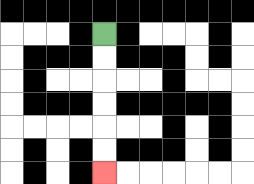{'start': '[4, 1]', 'end': '[4, 7]', 'path_directions': 'D,D,D,D,D,D', 'path_coordinates': '[[4, 1], [4, 2], [4, 3], [4, 4], [4, 5], [4, 6], [4, 7]]'}